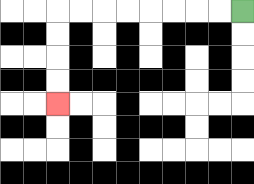{'start': '[10, 0]', 'end': '[2, 4]', 'path_directions': 'L,L,L,L,L,L,L,L,D,D,D,D', 'path_coordinates': '[[10, 0], [9, 0], [8, 0], [7, 0], [6, 0], [5, 0], [4, 0], [3, 0], [2, 0], [2, 1], [2, 2], [2, 3], [2, 4]]'}